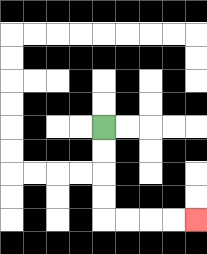{'start': '[4, 5]', 'end': '[8, 9]', 'path_directions': 'D,D,D,D,R,R,R,R', 'path_coordinates': '[[4, 5], [4, 6], [4, 7], [4, 8], [4, 9], [5, 9], [6, 9], [7, 9], [8, 9]]'}